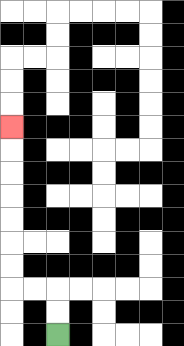{'start': '[2, 14]', 'end': '[0, 5]', 'path_directions': 'U,U,L,L,U,U,U,U,U,U,U', 'path_coordinates': '[[2, 14], [2, 13], [2, 12], [1, 12], [0, 12], [0, 11], [0, 10], [0, 9], [0, 8], [0, 7], [0, 6], [0, 5]]'}